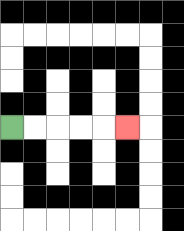{'start': '[0, 5]', 'end': '[5, 5]', 'path_directions': 'R,R,R,R,R', 'path_coordinates': '[[0, 5], [1, 5], [2, 5], [3, 5], [4, 5], [5, 5]]'}